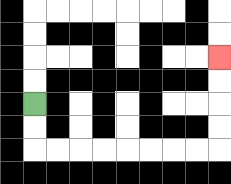{'start': '[1, 4]', 'end': '[9, 2]', 'path_directions': 'D,D,R,R,R,R,R,R,R,R,U,U,U,U', 'path_coordinates': '[[1, 4], [1, 5], [1, 6], [2, 6], [3, 6], [4, 6], [5, 6], [6, 6], [7, 6], [8, 6], [9, 6], [9, 5], [9, 4], [9, 3], [9, 2]]'}